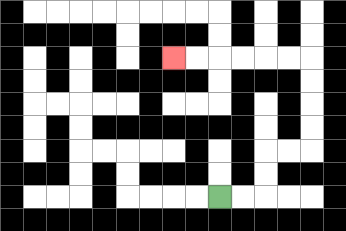{'start': '[9, 8]', 'end': '[7, 2]', 'path_directions': 'R,R,U,U,R,R,U,U,U,U,L,L,L,L,L,L', 'path_coordinates': '[[9, 8], [10, 8], [11, 8], [11, 7], [11, 6], [12, 6], [13, 6], [13, 5], [13, 4], [13, 3], [13, 2], [12, 2], [11, 2], [10, 2], [9, 2], [8, 2], [7, 2]]'}